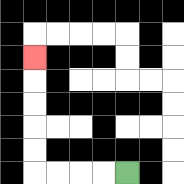{'start': '[5, 7]', 'end': '[1, 2]', 'path_directions': 'L,L,L,L,U,U,U,U,U', 'path_coordinates': '[[5, 7], [4, 7], [3, 7], [2, 7], [1, 7], [1, 6], [1, 5], [1, 4], [1, 3], [1, 2]]'}